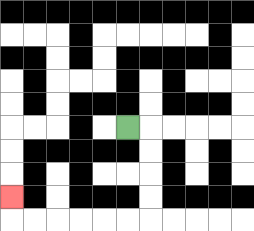{'start': '[5, 5]', 'end': '[0, 8]', 'path_directions': 'R,D,D,D,D,L,L,L,L,L,L,U', 'path_coordinates': '[[5, 5], [6, 5], [6, 6], [6, 7], [6, 8], [6, 9], [5, 9], [4, 9], [3, 9], [2, 9], [1, 9], [0, 9], [0, 8]]'}